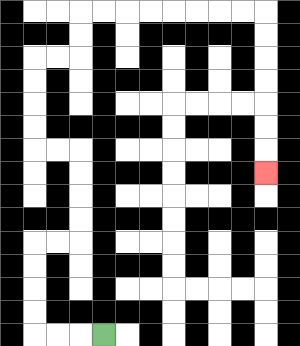{'start': '[4, 14]', 'end': '[11, 7]', 'path_directions': 'L,L,L,U,U,U,U,R,R,U,U,U,U,L,L,U,U,U,U,R,R,U,U,R,R,R,R,R,R,R,R,D,D,D,D,D,D,D', 'path_coordinates': '[[4, 14], [3, 14], [2, 14], [1, 14], [1, 13], [1, 12], [1, 11], [1, 10], [2, 10], [3, 10], [3, 9], [3, 8], [3, 7], [3, 6], [2, 6], [1, 6], [1, 5], [1, 4], [1, 3], [1, 2], [2, 2], [3, 2], [3, 1], [3, 0], [4, 0], [5, 0], [6, 0], [7, 0], [8, 0], [9, 0], [10, 0], [11, 0], [11, 1], [11, 2], [11, 3], [11, 4], [11, 5], [11, 6], [11, 7]]'}